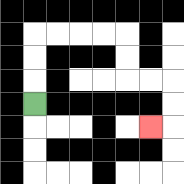{'start': '[1, 4]', 'end': '[6, 5]', 'path_directions': 'U,U,U,R,R,R,R,D,D,R,R,D,D,L', 'path_coordinates': '[[1, 4], [1, 3], [1, 2], [1, 1], [2, 1], [3, 1], [4, 1], [5, 1], [5, 2], [5, 3], [6, 3], [7, 3], [7, 4], [7, 5], [6, 5]]'}